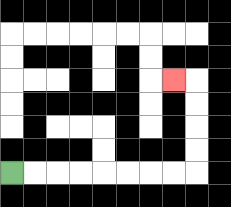{'start': '[0, 7]', 'end': '[7, 3]', 'path_directions': 'R,R,R,R,R,R,R,R,U,U,U,U,L', 'path_coordinates': '[[0, 7], [1, 7], [2, 7], [3, 7], [4, 7], [5, 7], [6, 7], [7, 7], [8, 7], [8, 6], [8, 5], [8, 4], [8, 3], [7, 3]]'}